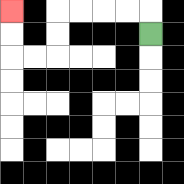{'start': '[6, 1]', 'end': '[0, 0]', 'path_directions': 'U,L,L,L,L,D,D,L,L,U,U', 'path_coordinates': '[[6, 1], [6, 0], [5, 0], [4, 0], [3, 0], [2, 0], [2, 1], [2, 2], [1, 2], [0, 2], [0, 1], [0, 0]]'}